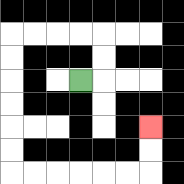{'start': '[3, 3]', 'end': '[6, 5]', 'path_directions': 'R,U,U,L,L,L,L,D,D,D,D,D,D,R,R,R,R,R,R,U,U', 'path_coordinates': '[[3, 3], [4, 3], [4, 2], [4, 1], [3, 1], [2, 1], [1, 1], [0, 1], [0, 2], [0, 3], [0, 4], [0, 5], [0, 6], [0, 7], [1, 7], [2, 7], [3, 7], [4, 7], [5, 7], [6, 7], [6, 6], [6, 5]]'}